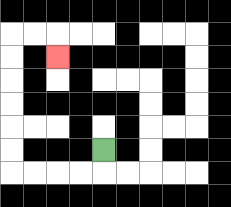{'start': '[4, 6]', 'end': '[2, 2]', 'path_directions': 'D,L,L,L,L,U,U,U,U,U,U,R,R,D', 'path_coordinates': '[[4, 6], [4, 7], [3, 7], [2, 7], [1, 7], [0, 7], [0, 6], [0, 5], [0, 4], [0, 3], [0, 2], [0, 1], [1, 1], [2, 1], [2, 2]]'}